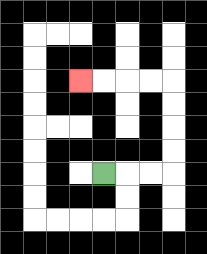{'start': '[4, 7]', 'end': '[3, 3]', 'path_directions': 'R,R,R,U,U,U,U,L,L,L,L', 'path_coordinates': '[[4, 7], [5, 7], [6, 7], [7, 7], [7, 6], [7, 5], [7, 4], [7, 3], [6, 3], [5, 3], [4, 3], [3, 3]]'}